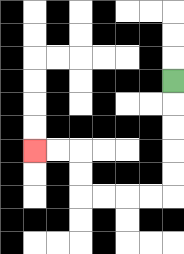{'start': '[7, 3]', 'end': '[1, 6]', 'path_directions': 'D,D,D,D,D,L,L,L,L,U,U,L,L', 'path_coordinates': '[[7, 3], [7, 4], [7, 5], [7, 6], [7, 7], [7, 8], [6, 8], [5, 8], [4, 8], [3, 8], [3, 7], [3, 6], [2, 6], [1, 6]]'}